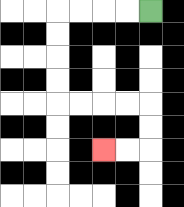{'start': '[6, 0]', 'end': '[4, 6]', 'path_directions': 'L,L,L,L,D,D,D,D,R,R,R,R,D,D,L,L', 'path_coordinates': '[[6, 0], [5, 0], [4, 0], [3, 0], [2, 0], [2, 1], [2, 2], [2, 3], [2, 4], [3, 4], [4, 4], [5, 4], [6, 4], [6, 5], [6, 6], [5, 6], [4, 6]]'}